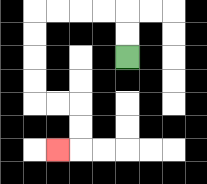{'start': '[5, 2]', 'end': '[2, 6]', 'path_directions': 'U,U,L,L,L,L,D,D,D,D,R,R,D,D,L', 'path_coordinates': '[[5, 2], [5, 1], [5, 0], [4, 0], [3, 0], [2, 0], [1, 0], [1, 1], [1, 2], [1, 3], [1, 4], [2, 4], [3, 4], [3, 5], [3, 6], [2, 6]]'}